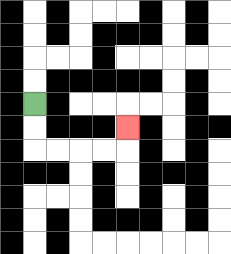{'start': '[1, 4]', 'end': '[5, 5]', 'path_directions': 'D,D,R,R,R,R,U', 'path_coordinates': '[[1, 4], [1, 5], [1, 6], [2, 6], [3, 6], [4, 6], [5, 6], [5, 5]]'}